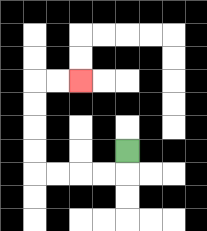{'start': '[5, 6]', 'end': '[3, 3]', 'path_directions': 'D,L,L,L,L,U,U,U,U,R,R', 'path_coordinates': '[[5, 6], [5, 7], [4, 7], [3, 7], [2, 7], [1, 7], [1, 6], [1, 5], [1, 4], [1, 3], [2, 3], [3, 3]]'}